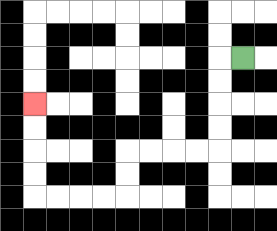{'start': '[10, 2]', 'end': '[1, 4]', 'path_directions': 'L,D,D,D,D,L,L,L,L,D,D,L,L,L,L,U,U,U,U', 'path_coordinates': '[[10, 2], [9, 2], [9, 3], [9, 4], [9, 5], [9, 6], [8, 6], [7, 6], [6, 6], [5, 6], [5, 7], [5, 8], [4, 8], [3, 8], [2, 8], [1, 8], [1, 7], [1, 6], [1, 5], [1, 4]]'}